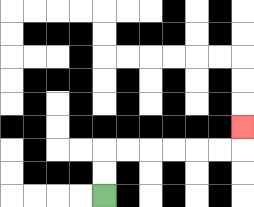{'start': '[4, 8]', 'end': '[10, 5]', 'path_directions': 'U,U,R,R,R,R,R,R,U', 'path_coordinates': '[[4, 8], [4, 7], [4, 6], [5, 6], [6, 6], [7, 6], [8, 6], [9, 6], [10, 6], [10, 5]]'}